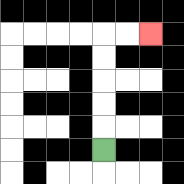{'start': '[4, 6]', 'end': '[6, 1]', 'path_directions': 'U,U,U,U,U,R,R', 'path_coordinates': '[[4, 6], [4, 5], [4, 4], [4, 3], [4, 2], [4, 1], [5, 1], [6, 1]]'}